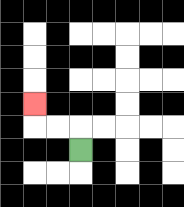{'start': '[3, 6]', 'end': '[1, 4]', 'path_directions': 'U,L,L,U', 'path_coordinates': '[[3, 6], [3, 5], [2, 5], [1, 5], [1, 4]]'}